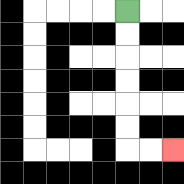{'start': '[5, 0]', 'end': '[7, 6]', 'path_directions': 'D,D,D,D,D,D,R,R', 'path_coordinates': '[[5, 0], [5, 1], [5, 2], [5, 3], [5, 4], [5, 5], [5, 6], [6, 6], [7, 6]]'}